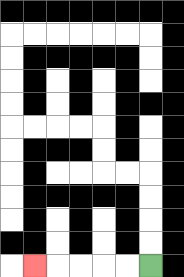{'start': '[6, 11]', 'end': '[1, 11]', 'path_directions': 'L,L,L,L,L', 'path_coordinates': '[[6, 11], [5, 11], [4, 11], [3, 11], [2, 11], [1, 11]]'}